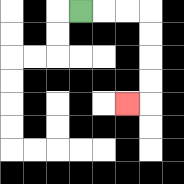{'start': '[3, 0]', 'end': '[5, 4]', 'path_directions': 'R,R,R,D,D,D,D,L', 'path_coordinates': '[[3, 0], [4, 0], [5, 0], [6, 0], [6, 1], [6, 2], [6, 3], [6, 4], [5, 4]]'}